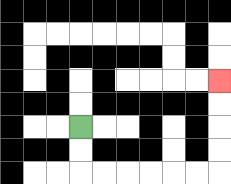{'start': '[3, 5]', 'end': '[9, 3]', 'path_directions': 'D,D,R,R,R,R,R,R,U,U,U,U', 'path_coordinates': '[[3, 5], [3, 6], [3, 7], [4, 7], [5, 7], [6, 7], [7, 7], [8, 7], [9, 7], [9, 6], [9, 5], [9, 4], [9, 3]]'}